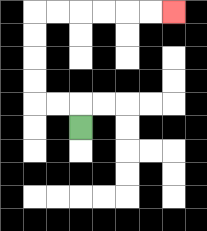{'start': '[3, 5]', 'end': '[7, 0]', 'path_directions': 'U,L,L,U,U,U,U,R,R,R,R,R,R', 'path_coordinates': '[[3, 5], [3, 4], [2, 4], [1, 4], [1, 3], [1, 2], [1, 1], [1, 0], [2, 0], [3, 0], [4, 0], [5, 0], [6, 0], [7, 0]]'}